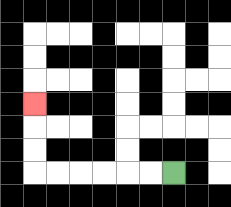{'start': '[7, 7]', 'end': '[1, 4]', 'path_directions': 'L,L,L,L,L,L,U,U,U', 'path_coordinates': '[[7, 7], [6, 7], [5, 7], [4, 7], [3, 7], [2, 7], [1, 7], [1, 6], [1, 5], [1, 4]]'}